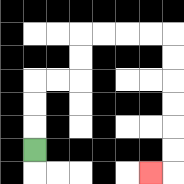{'start': '[1, 6]', 'end': '[6, 7]', 'path_directions': 'U,U,U,R,R,U,U,R,R,R,R,D,D,D,D,D,D,L', 'path_coordinates': '[[1, 6], [1, 5], [1, 4], [1, 3], [2, 3], [3, 3], [3, 2], [3, 1], [4, 1], [5, 1], [6, 1], [7, 1], [7, 2], [7, 3], [7, 4], [7, 5], [7, 6], [7, 7], [6, 7]]'}